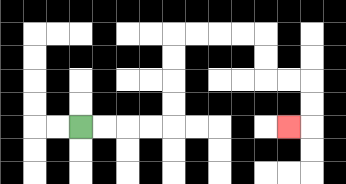{'start': '[3, 5]', 'end': '[12, 5]', 'path_directions': 'R,R,R,R,U,U,U,U,R,R,R,R,D,D,R,R,D,D,L', 'path_coordinates': '[[3, 5], [4, 5], [5, 5], [6, 5], [7, 5], [7, 4], [7, 3], [7, 2], [7, 1], [8, 1], [9, 1], [10, 1], [11, 1], [11, 2], [11, 3], [12, 3], [13, 3], [13, 4], [13, 5], [12, 5]]'}